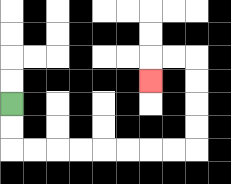{'start': '[0, 4]', 'end': '[6, 3]', 'path_directions': 'D,D,R,R,R,R,R,R,R,R,U,U,U,U,L,L,D', 'path_coordinates': '[[0, 4], [0, 5], [0, 6], [1, 6], [2, 6], [3, 6], [4, 6], [5, 6], [6, 6], [7, 6], [8, 6], [8, 5], [8, 4], [8, 3], [8, 2], [7, 2], [6, 2], [6, 3]]'}